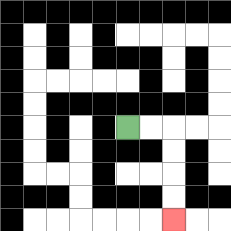{'start': '[5, 5]', 'end': '[7, 9]', 'path_directions': 'R,R,D,D,D,D', 'path_coordinates': '[[5, 5], [6, 5], [7, 5], [7, 6], [7, 7], [7, 8], [7, 9]]'}